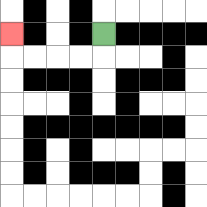{'start': '[4, 1]', 'end': '[0, 1]', 'path_directions': 'D,L,L,L,L,U', 'path_coordinates': '[[4, 1], [4, 2], [3, 2], [2, 2], [1, 2], [0, 2], [0, 1]]'}